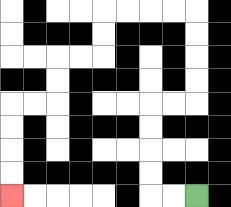{'start': '[8, 8]', 'end': '[0, 8]', 'path_directions': 'L,L,U,U,U,U,R,R,U,U,U,U,L,L,L,L,D,D,L,L,D,D,L,L,D,D,D,D', 'path_coordinates': '[[8, 8], [7, 8], [6, 8], [6, 7], [6, 6], [6, 5], [6, 4], [7, 4], [8, 4], [8, 3], [8, 2], [8, 1], [8, 0], [7, 0], [6, 0], [5, 0], [4, 0], [4, 1], [4, 2], [3, 2], [2, 2], [2, 3], [2, 4], [1, 4], [0, 4], [0, 5], [0, 6], [0, 7], [0, 8]]'}